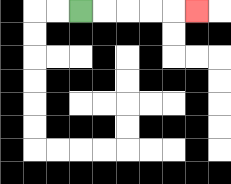{'start': '[3, 0]', 'end': '[8, 0]', 'path_directions': 'R,R,R,R,R', 'path_coordinates': '[[3, 0], [4, 0], [5, 0], [6, 0], [7, 0], [8, 0]]'}